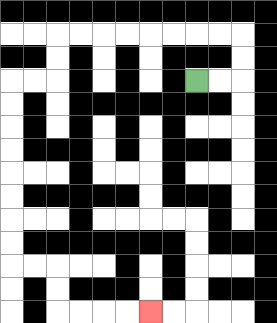{'start': '[8, 3]', 'end': '[6, 13]', 'path_directions': 'R,R,U,U,L,L,L,L,L,L,L,L,D,D,L,L,D,D,D,D,D,D,D,D,R,R,D,D,R,R,R,R', 'path_coordinates': '[[8, 3], [9, 3], [10, 3], [10, 2], [10, 1], [9, 1], [8, 1], [7, 1], [6, 1], [5, 1], [4, 1], [3, 1], [2, 1], [2, 2], [2, 3], [1, 3], [0, 3], [0, 4], [0, 5], [0, 6], [0, 7], [0, 8], [0, 9], [0, 10], [0, 11], [1, 11], [2, 11], [2, 12], [2, 13], [3, 13], [4, 13], [5, 13], [6, 13]]'}